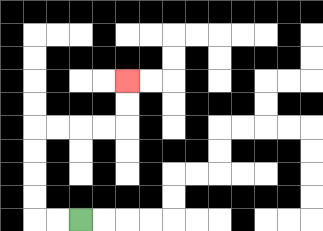{'start': '[3, 9]', 'end': '[5, 3]', 'path_directions': 'L,L,U,U,U,U,R,R,R,R,U,U', 'path_coordinates': '[[3, 9], [2, 9], [1, 9], [1, 8], [1, 7], [1, 6], [1, 5], [2, 5], [3, 5], [4, 5], [5, 5], [5, 4], [5, 3]]'}